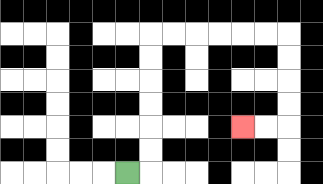{'start': '[5, 7]', 'end': '[10, 5]', 'path_directions': 'R,U,U,U,U,U,U,R,R,R,R,R,R,D,D,D,D,L,L', 'path_coordinates': '[[5, 7], [6, 7], [6, 6], [6, 5], [6, 4], [6, 3], [6, 2], [6, 1], [7, 1], [8, 1], [9, 1], [10, 1], [11, 1], [12, 1], [12, 2], [12, 3], [12, 4], [12, 5], [11, 5], [10, 5]]'}